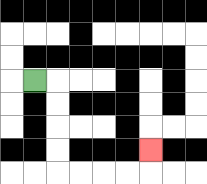{'start': '[1, 3]', 'end': '[6, 6]', 'path_directions': 'R,D,D,D,D,R,R,R,R,U', 'path_coordinates': '[[1, 3], [2, 3], [2, 4], [2, 5], [2, 6], [2, 7], [3, 7], [4, 7], [5, 7], [6, 7], [6, 6]]'}